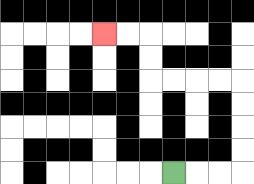{'start': '[7, 7]', 'end': '[4, 1]', 'path_directions': 'R,R,R,U,U,U,U,L,L,L,L,U,U,L,L', 'path_coordinates': '[[7, 7], [8, 7], [9, 7], [10, 7], [10, 6], [10, 5], [10, 4], [10, 3], [9, 3], [8, 3], [7, 3], [6, 3], [6, 2], [6, 1], [5, 1], [4, 1]]'}